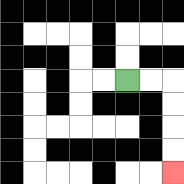{'start': '[5, 3]', 'end': '[7, 7]', 'path_directions': 'R,R,D,D,D,D', 'path_coordinates': '[[5, 3], [6, 3], [7, 3], [7, 4], [7, 5], [7, 6], [7, 7]]'}